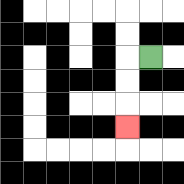{'start': '[6, 2]', 'end': '[5, 5]', 'path_directions': 'L,D,D,D', 'path_coordinates': '[[6, 2], [5, 2], [5, 3], [5, 4], [5, 5]]'}